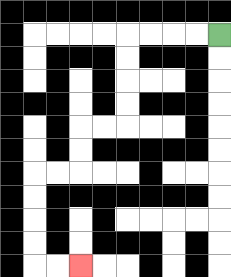{'start': '[9, 1]', 'end': '[3, 11]', 'path_directions': 'L,L,L,L,D,D,D,D,L,L,D,D,L,L,D,D,D,D,R,R', 'path_coordinates': '[[9, 1], [8, 1], [7, 1], [6, 1], [5, 1], [5, 2], [5, 3], [5, 4], [5, 5], [4, 5], [3, 5], [3, 6], [3, 7], [2, 7], [1, 7], [1, 8], [1, 9], [1, 10], [1, 11], [2, 11], [3, 11]]'}